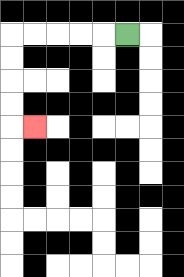{'start': '[5, 1]', 'end': '[1, 5]', 'path_directions': 'L,L,L,L,L,D,D,D,D,R', 'path_coordinates': '[[5, 1], [4, 1], [3, 1], [2, 1], [1, 1], [0, 1], [0, 2], [0, 3], [0, 4], [0, 5], [1, 5]]'}